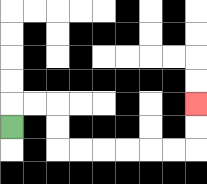{'start': '[0, 5]', 'end': '[8, 4]', 'path_directions': 'U,R,R,D,D,R,R,R,R,R,R,U,U', 'path_coordinates': '[[0, 5], [0, 4], [1, 4], [2, 4], [2, 5], [2, 6], [3, 6], [4, 6], [5, 6], [6, 6], [7, 6], [8, 6], [8, 5], [8, 4]]'}